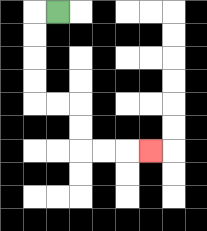{'start': '[2, 0]', 'end': '[6, 6]', 'path_directions': 'L,D,D,D,D,R,R,D,D,R,R,R', 'path_coordinates': '[[2, 0], [1, 0], [1, 1], [1, 2], [1, 3], [1, 4], [2, 4], [3, 4], [3, 5], [3, 6], [4, 6], [5, 6], [6, 6]]'}